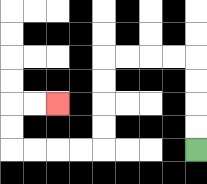{'start': '[8, 6]', 'end': '[2, 4]', 'path_directions': 'U,U,U,U,L,L,L,L,D,D,D,D,L,L,L,L,U,U,R,R', 'path_coordinates': '[[8, 6], [8, 5], [8, 4], [8, 3], [8, 2], [7, 2], [6, 2], [5, 2], [4, 2], [4, 3], [4, 4], [4, 5], [4, 6], [3, 6], [2, 6], [1, 6], [0, 6], [0, 5], [0, 4], [1, 4], [2, 4]]'}